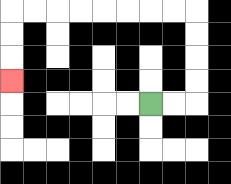{'start': '[6, 4]', 'end': '[0, 3]', 'path_directions': 'R,R,U,U,U,U,L,L,L,L,L,L,L,L,D,D,D', 'path_coordinates': '[[6, 4], [7, 4], [8, 4], [8, 3], [8, 2], [8, 1], [8, 0], [7, 0], [6, 0], [5, 0], [4, 0], [3, 0], [2, 0], [1, 0], [0, 0], [0, 1], [0, 2], [0, 3]]'}